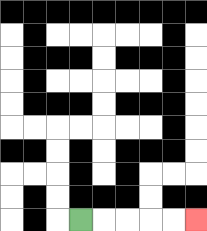{'start': '[3, 9]', 'end': '[8, 9]', 'path_directions': 'R,R,R,R,R', 'path_coordinates': '[[3, 9], [4, 9], [5, 9], [6, 9], [7, 9], [8, 9]]'}